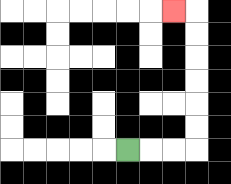{'start': '[5, 6]', 'end': '[7, 0]', 'path_directions': 'R,R,R,U,U,U,U,U,U,L', 'path_coordinates': '[[5, 6], [6, 6], [7, 6], [8, 6], [8, 5], [8, 4], [8, 3], [8, 2], [8, 1], [8, 0], [7, 0]]'}